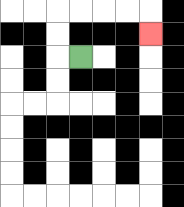{'start': '[3, 2]', 'end': '[6, 1]', 'path_directions': 'L,U,U,R,R,R,R,D', 'path_coordinates': '[[3, 2], [2, 2], [2, 1], [2, 0], [3, 0], [4, 0], [5, 0], [6, 0], [6, 1]]'}